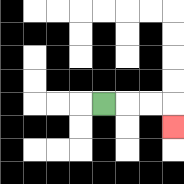{'start': '[4, 4]', 'end': '[7, 5]', 'path_directions': 'R,R,R,D', 'path_coordinates': '[[4, 4], [5, 4], [6, 4], [7, 4], [7, 5]]'}